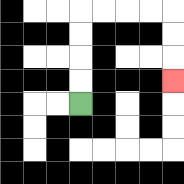{'start': '[3, 4]', 'end': '[7, 3]', 'path_directions': 'U,U,U,U,R,R,R,R,D,D,D', 'path_coordinates': '[[3, 4], [3, 3], [3, 2], [3, 1], [3, 0], [4, 0], [5, 0], [6, 0], [7, 0], [7, 1], [7, 2], [7, 3]]'}